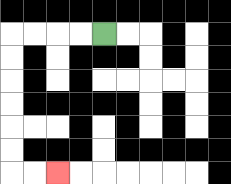{'start': '[4, 1]', 'end': '[2, 7]', 'path_directions': 'L,L,L,L,D,D,D,D,D,D,R,R', 'path_coordinates': '[[4, 1], [3, 1], [2, 1], [1, 1], [0, 1], [0, 2], [0, 3], [0, 4], [0, 5], [0, 6], [0, 7], [1, 7], [2, 7]]'}